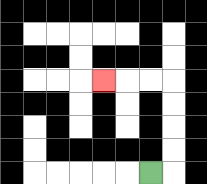{'start': '[6, 7]', 'end': '[4, 3]', 'path_directions': 'R,U,U,U,U,L,L,L', 'path_coordinates': '[[6, 7], [7, 7], [7, 6], [7, 5], [7, 4], [7, 3], [6, 3], [5, 3], [4, 3]]'}